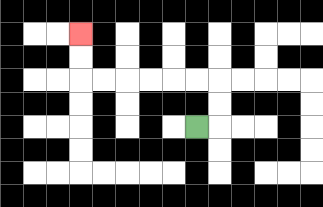{'start': '[8, 5]', 'end': '[3, 1]', 'path_directions': 'R,U,U,L,L,L,L,L,L,U,U', 'path_coordinates': '[[8, 5], [9, 5], [9, 4], [9, 3], [8, 3], [7, 3], [6, 3], [5, 3], [4, 3], [3, 3], [3, 2], [3, 1]]'}